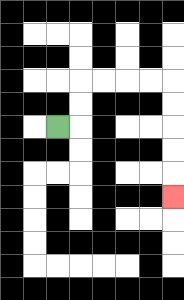{'start': '[2, 5]', 'end': '[7, 8]', 'path_directions': 'R,U,U,R,R,R,R,D,D,D,D,D', 'path_coordinates': '[[2, 5], [3, 5], [3, 4], [3, 3], [4, 3], [5, 3], [6, 3], [7, 3], [7, 4], [7, 5], [7, 6], [7, 7], [7, 8]]'}